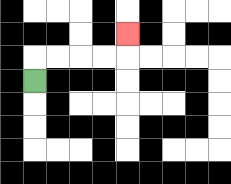{'start': '[1, 3]', 'end': '[5, 1]', 'path_directions': 'U,R,R,R,R,U', 'path_coordinates': '[[1, 3], [1, 2], [2, 2], [3, 2], [4, 2], [5, 2], [5, 1]]'}